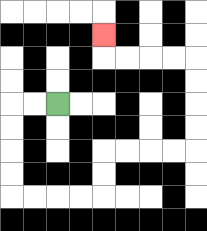{'start': '[2, 4]', 'end': '[4, 1]', 'path_directions': 'L,L,D,D,D,D,R,R,R,R,U,U,R,R,R,R,U,U,U,U,L,L,L,L,U', 'path_coordinates': '[[2, 4], [1, 4], [0, 4], [0, 5], [0, 6], [0, 7], [0, 8], [1, 8], [2, 8], [3, 8], [4, 8], [4, 7], [4, 6], [5, 6], [6, 6], [7, 6], [8, 6], [8, 5], [8, 4], [8, 3], [8, 2], [7, 2], [6, 2], [5, 2], [4, 2], [4, 1]]'}